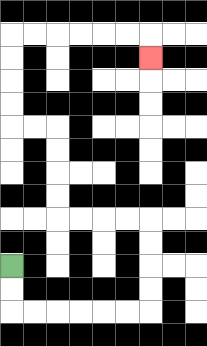{'start': '[0, 11]', 'end': '[6, 2]', 'path_directions': 'D,D,R,R,R,R,R,R,U,U,U,U,L,L,L,L,U,U,U,U,L,L,U,U,U,U,R,R,R,R,R,R,D', 'path_coordinates': '[[0, 11], [0, 12], [0, 13], [1, 13], [2, 13], [3, 13], [4, 13], [5, 13], [6, 13], [6, 12], [6, 11], [6, 10], [6, 9], [5, 9], [4, 9], [3, 9], [2, 9], [2, 8], [2, 7], [2, 6], [2, 5], [1, 5], [0, 5], [0, 4], [0, 3], [0, 2], [0, 1], [1, 1], [2, 1], [3, 1], [4, 1], [5, 1], [6, 1], [6, 2]]'}